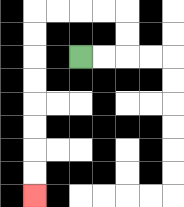{'start': '[3, 2]', 'end': '[1, 8]', 'path_directions': 'R,R,U,U,L,L,L,L,D,D,D,D,D,D,D,D', 'path_coordinates': '[[3, 2], [4, 2], [5, 2], [5, 1], [5, 0], [4, 0], [3, 0], [2, 0], [1, 0], [1, 1], [1, 2], [1, 3], [1, 4], [1, 5], [1, 6], [1, 7], [1, 8]]'}